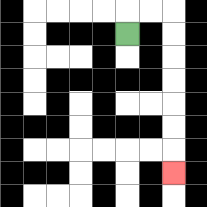{'start': '[5, 1]', 'end': '[7, 7]', 'path_directions': 'U,R,R,D,D,D,D,D,D,D', 'path_coordinates': '[[5, 1], [5, 0], [6, 0], [7, 0], [7, 1], [7, 2], [7, 3], [7, 4], [7, 5], [7, 6], [7, 7]]'}